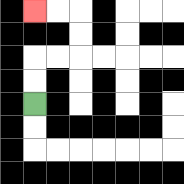{'start': '[1, 4]', 'end': '[1, 0]', 'path_directions': 'U,U,R,R,U,U,L,L', 'path_coordinates': '[[1, 4], [1, 3], [1, 2], [2, 2], [3, 2], [3, 1], [3, 0], [2, 0], [1, 0]]'}